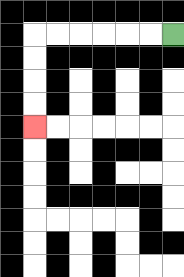{'start': '[7, 1]', 'end': '[1, 5]', 'path_directions': 'L,L,L,L,L,L,D,D,D,D', 'path_coordinates': '[[7, 1], [6, 1], [5, 1], [4, 1], [3, 1], [2, 1], [1, 1], [1, 2], [1, 3], [1, 4], [1, 5]]'}